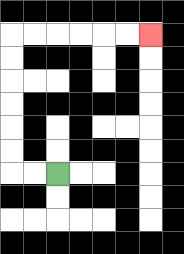{'start': '[2, 7]', 'end': '[6, 1]', 'path_directions': 'L,L,U,U,U,U,U,U,R,R,R,R,R,R', 'path_coordinates': '[[2, 7], [1, 7], [0, 7], [0, 6], [0, 5], [0, 4], [0, 3], [0, 2], [0, 1], [1, 1], [2, 1], [3, 1], [4, 1], [5, 1], [6, 1]]'}